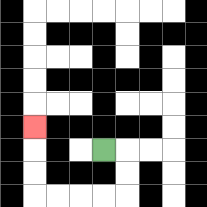{'start': '[4, 6]', 'end': '[1, 5]', 'path_directions': 'R,D,D,L,L,L,L,U,U,U', 'path_coordinates': '[[4, 6], [5, 6], [5, 7], [5, 8], [4, 8], [3, 8], [2, 8], [1, 8], [1, 7], [1, 6], [1, 5]]'}